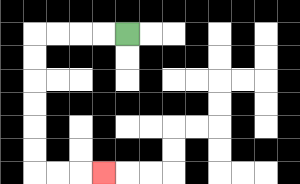{'start': '[5, 1]', 'end': '[4, 7]', 'path_directions': 'L,L,L,L,D,D,D,D,D,D,R,R,R', 'path_coordinates': '[[5, 1], [4, 1], [3, 1], [2, 1], [1, 1], [1, 2], [1, 3], [1, 4], [1, 5], [1, 6], [1, 7], [2, 7], [3, 7], [4, 7]]'}